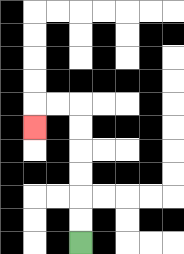{'start': '[3, 10]', 'end': '[1, 5]', 'path_directions': 'U,U,U,U,U,U,L,L,D', 'path_coordinates': '[[3, 10], [3, 9], [3, 8], [3, 7], [3, 6], [3, 5], [3, 4], [2, 4], [1, 4], [1, 5]]'}